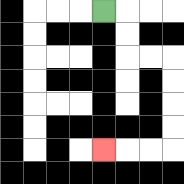{'start': '[4, 0]', 'end': '[4, 6]', 'path_directions': 'R,D,D,R,R,D,D,D,D,L,L,L', 'path_coordinates': '[[4, 0], [5, 0], [5, 1], [5, 2], [6, 2], [7, 2], [7, 3], [7, 4], [7, 5], [7, 6], [6, 6], [5, 6], [4, 6]]'}